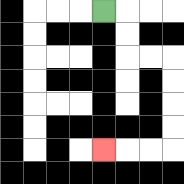{'start': '[4, 0]', 'end': '[4, 6]', 'path_directions': 'R,D,D,R,R,D,D,D,D,L,L,L', 'path_coordinates': '[[4, 0], [5, 0], [5, 1], [5, 2], [6, 2], [7, 2], [7, 3], [7, 4], [7, 5], [7, 6], [6, 6], [5, 6], [4, 6]]'}